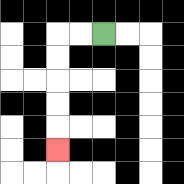{'start': '[4, 1]', 'end': '[2, 6]', 'path_directions': 'L,L,D,D,D,D,D', 'path_coordinates': '[[4, 1], [3, 1], [2, 1], [2, 2], [2, 3], [2, 4], [2, 5], [2, 6]]'}